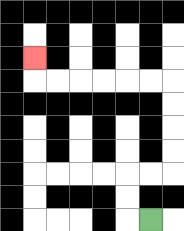{'start': '[6, 9]', 'end': '[1, 2]', 'path_directions': 'L,U,U,R,R,U,U,U,U,L,L,L,L,L,L,U', 'path_coordinates': '[[6, 9], [5, 9], [5, 8], [5, 7], [6, 7], [7, 7], [7, 6], [7, 5], [7, 4], [7, 3], [6, 3], [5, 3], [4, 3], [3, 3], [2, 3], [1, 3], [1, 2]]'}